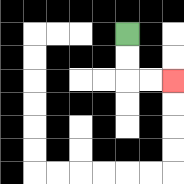{'start': '[5, 1]', 'end': '[7, 3]', 'path_directions': 'D,D,R,R', 'path_coordinates': '[[5, 1], [5, 2], [5, 3], [6, 3], [7, 3]]'}